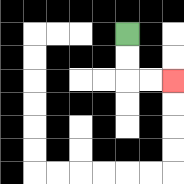{'start': '[5, 1]', 'end': '[7, 3]', 'path_directions': 'D,D,R,R', 'path_coordinates': '[[5, 1], [5, 2], [5, 3], [6, 3], [7, 3]]'}